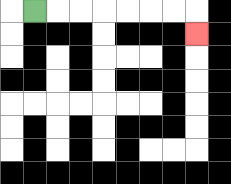{'start': '[1, 0]', 'end': '[8, 1]', 'path_directions': 'R,R,R,R,R,R,R,D', 'path_coordinates': '[[1, 0], [2, 0], [3, 0], [4, 0], [5, 0], [6, 0], [7, 0], [8, 0], [8, 1]]'}